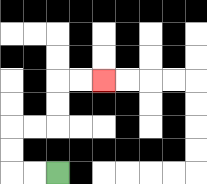{'start': '[2, 7]', 'end': '[4, 3]', 'path_directions': 'L,L,U,U,R,R,U,U,R,R', 'path_coordinates': '[[2, 7], [1, 7], [0, 7], [0, 6], [0, 5], [1, 5], [2, 5], [2, 4], [2, 3], [3, 3], [4, 3]]'}